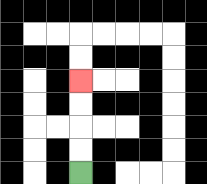{'start': '[3, 7]', 'end': '[3, 3]', 'path_directions': 'U,U,U,U', 'path_coordinates': '[[3, 7], [3, 6], [3, 5], [3, 4], [3, 3]]'}